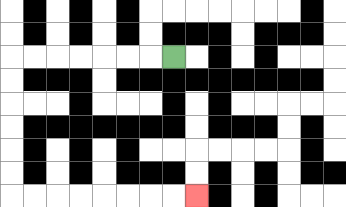{'start': '[7, 2]', 'end': '[8, 8]', 'path_directions': 'L,L,L,L,L,L,L,D,D,D,D,D,D,R,R,R,R,R,R,R,R', 'path_coordinates': '[[7, 2], [6, 2], [5, 2], [4, 2], [3, 2], [2, 2], [1, 2], [0, 2], [0, 3], [0, 4], [0, 5], [0, 6], [0, 7], [0, 8], [1, 8], [2, 8], [3, 8], [4, 8], [5, 8], [6, 8], [7, 8], [8, 8]]'}